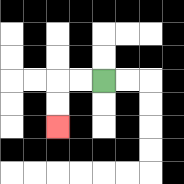{'start': '[4, 3]', 'end': '[2, 5]', 'path_directions': 'L,L,D,D', 'path_coordinates': '[[4, 3], [3, 3], [2, 3], [2, 4], [2, 5]]'}